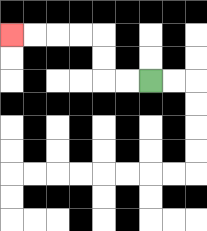{'start': '[6, 3]', 'end': '[0, 1]', 'path_directions': 'L,L,U,U,L,L,L,L', 'path_coordinates': '[[6, 3], [5, 3], [4, 3], [4, 2], [4, 1], [3, 1], [2, 1], [1, 1], [0, 1]]'}